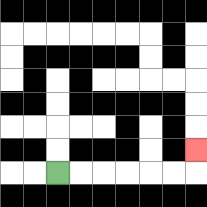{'start': '[2, 7]', 'end': '[8, 6]', 'path_directions': 'R,R,R,R,R,R,U', 'path_coordinates': '[[2, 7], [3, 7], [4, 7], [5, 7], [6, 7], [7, 7], [8, 7], [8, 6]]'}